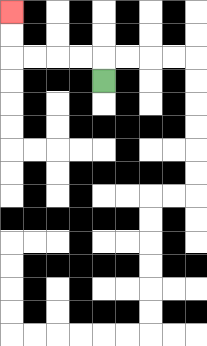{'start': '[4, 3]', 'end': '[0, 0]', 'path_directions': 'U,L,L,L,L,U,U', 'path_coordinates': '[[4, 3], [4, 2], [3, 2], [2, 2], [1, 2], [0, 2], [0, 1], [0, 0]]'}